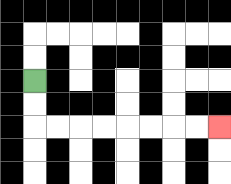{'start': '[1, 3]', 'end': '[9, 5]', 'path_directions': 'D,D,R,R,R,R,R,R,R,R', 'path_coordinates': '[[1, 3], [1, 4], [1, 5], [2, 5], [3, 5], [4, 5], [5, 5], [6, 5], [7, 5], [8, 5], [9, 5]]'}